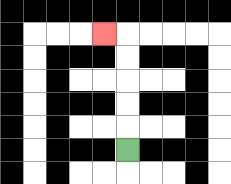{'start': '[5, 6]', 'end': '[4, 1]', 'path_directions': 'U,U,U,U,U,L', 'path_coordinates': '[[5, 6], [5, 5], [5, 4], [5, 3], [5, 2], [5, 1], [4, 1]]'}